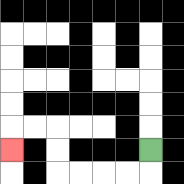{'start': '[6, 6]', 'end': '[0, 6]', 'path_directions': 'D,L,L,L,L,U,U,L,L,D', 'path_coordinates': '[[6, 6], [6, 7], [5, 7], [4, 7], [3, 7], [2, 7], [2, 6], [2, 5], [1, 5], [0, 5], [0, 6]]'}